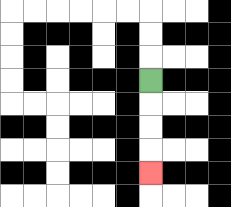{'start': '[6, 3]', 'end': '[6, 7]', 'path_directions': 'D,D,D,D', 'path_coordinates': '[[6, 3], [6, 4], [6, 5], [6, 6], [6, 7]]'}